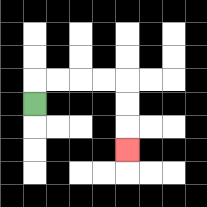{'start': '[1, 4]', 'end': '[5, 6]', 'path_directions': 'U,R,R,R,R,D,D,D', 'path_coordinates': '[[1, 4], [1, 3], [2, 3], [3, 3], [4, 3], [5, 3], [5, 4], [5, 5], [5, 6]]'}